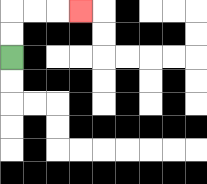{'start': '[0, 2]', 'end': '[3, 0]', 'path_directions': 'U,U,R,R,R', 'path_coordinates': '[[0, 2], [0, 1], [0, 0], [1, 0], [2, 0], [3, 0]]'}